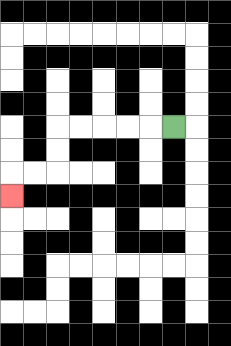{'start': '[7, 5]', 'end': '[0, 8]', 'path_directions': 'L,L,L,L,L,D,D,L,L,D', 'path_coordinates': '[[7, 5], [6, 5], [5, 5], [4, 5], [3, 5], [2, 5], [2, 6], [2, 7], [1, 7], [0, 7], [0, 8]]'}